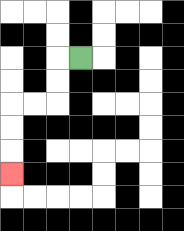{'start': '[3, 2]', 'end': '[0, 7]', 'path_directions': 'L,D,D,L,L,D,D,D', 'path_coordinates': '[[3, 2], [2, 2], [2, 3], [2, 4], [1, 4], [0, 4], [0, 5], [0, 6], [0, 7]]'}